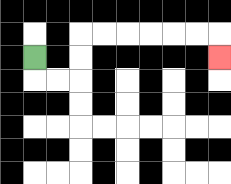{'start': '[1, 2]', 'end': '[9, 2]', 'path_directions': 'D,R,R,U,U,R,R,R,R,R,R,D', 'path_coordinates': '[[1, 2], [1, 3], [2, 3], [3, 3], [3, 2], [3, 1], [4, 1], [5, 1], [6, 1], [7, 1], [8, 1], [9, 1], [9, 2]]'}